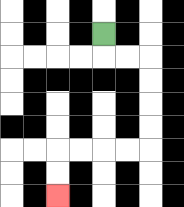{'start': '[4, 1]', 'end': '[2, 8]', 'path_directions': 'D,R,R,D,D,D,D,L,L,L,L,D,D', 'path_coordinates': '[[4, 1], [4, 2], [5, 2], [6, 2], [6, 3], [6, 4], [6, 5], [6, 6], [5, 6], [4, 6], [3, 6], [2, 6], [2, 7], [2, 8]]'}